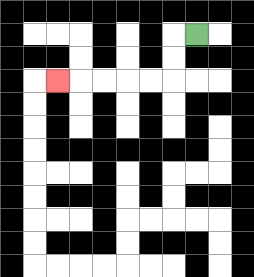{'start': '[8, 1]', 'end': '[2, 3]', 'path_directions': 'L,D,D,L,L,L,L,L', 'path_coordinates': '[[8, 1], [7, 1], [7, 2], [7, 3], [6, 3], [5, 3], [4, 3], [3, 3], [2, 3]]'}